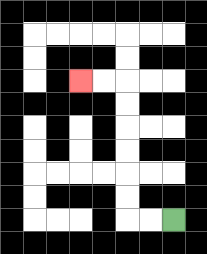{'start': '[7, 9]', 'end': '[3, 3]', 'path_directions': 'L,L,U,U,U,U,U,U,L,L', 'path_coordinates': '[[7, 9], [6, 9], [5, 9], [5, 8], [5, 7], [5, 6], [5, 5], [5, 4], [5, 3], [4, 3], [3, 3]]'}